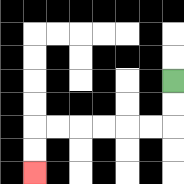{'start': '[7, 3]', 'end': '[1, 7]', 'path_directions': 'D,D,L,L,L,L,L,L,D,D', 'path_coordinates': '[[7, 3], [7, 4], [7, 5], [6, 5], [5, 5], [4, 5], [3, 5], [2, 5], [1, 5], [1, 6], [1, 7]]'}